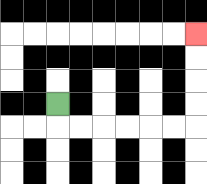{'start': '[2, 4]', 'end': '[8, 1]', 'path_directions': 'D,R,R,R,R,R,R,U,U,U,U', 'path_coordinates': '[[2, 4], [2, 5], [3, 5], [4, 5], [5, 5], [6, 5], [7, 5], [8, 5], [8, 4], [8, 3], [8, 2], [8, 1]]'}